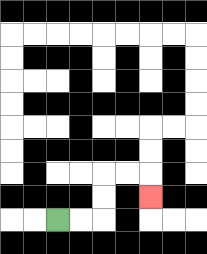{'start': '[2, 9]', 'end': '[6, 8]', 'path_directions': 'R,R,U,U,R,R,D', 'path_coordinates': '[[2, 9], [3, 9], [4, 9], [4, 8], [4, 7], [5, 7], [6, 7], [6, 8]]'}